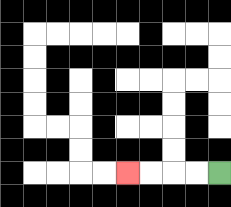{'start': '[9, 7]', 'end': '[5, 7]', 'path_directions': 'L,L,L,L', 'path_coordinates': '[[9, 7], [8, 7], [7, 7], [6, 7], [5, 7]]'}